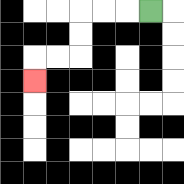{'start': '[6, 0]', 'end': '[1, 3]', 'path_directions': 'L,L,L,D,D,L,L,D', 'path_coordinates': '[[6, 0], [5, 0], [4, 0], [3, 0], [3, 1], [3, 2], [2, 2], [1, 2], [1, 3]]'}